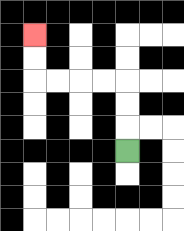{'start': '[5, 6]', 'end': '[1, 1]', 'path_directions': 'U,U,U,L,L,L,L,U,U', 'path_coordinates': '[[5, 6], [5, 5], [5, 4], [5, 3], [4, 3], [3, 3], [2, 3], [1, 3], [1, 2], [1, 1]]'}